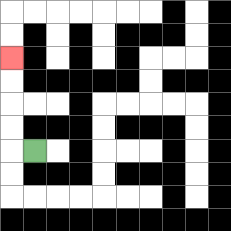{'start': '[1, 6]', 'end': '[0, 2]', 'path_directions': 'L,U,U,U,U', 'path_coordinates': '[[1, 6], [0, 6], [0, 5], [0, 4], [0, 3], [0, 2]]'}